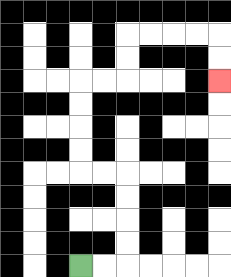{'start': '[3, 11]', 'end': '[9, 3]', 'path_directions': 'R,R,U,U,U,U,L,L,U,U,U,U,R,R,U,U,R,R,R,R,D,D', 'path_coordinates': '[[3, 11], [4, 11], [5, 11], [5, 10], [5, 9], [5, 8], [5, 7], [4, 7], [3, 7], [3, 6], [3, 5], [3, 4], [3, 3], [4, 3], [5, 3], [5, 2], [5, 1], [6, 1], [7, 1], [8, 1], [9, 1], [9, 2], [9, 3]]'}